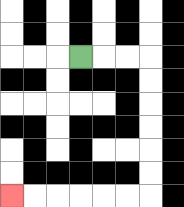{'start': '[3, 2]', 'end': '[0, 8]', 'path_directions': 'R,R,R,D,D,D,D,D,D,L,L,L,L,L,L', 'path_coordinates': '[[3, 2], [4, 2], [5, 2], [6, 2], [6, 3], [6, 4], [6, 5], [6, 6], [6, 7], [6, 8], [5, 8], [4, 8], [3, 8], [2, 8], [1, 8], [0, 8]]'}